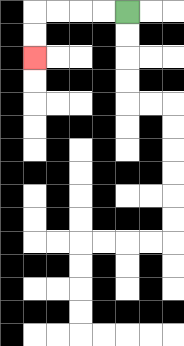{'start': '[5, 0]', 'end': '[1, 2]', 'path_directions': 'L,L,L,L,D,D', 'path_coordinates': '[[5, 0], [4, 0], [3, 0], [2, 0], [1, 0], [1, 1], [1, 2]]'}